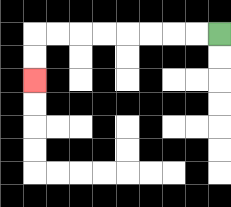{'start': '[9, 1]', 'end': '[1, 3]', 'path_directions': 'L,L,L,L,L,L,L,L,D,D', 'path_coordinates': '[[9, 1], [8, 1], [7, 1], [6, 1], [5, 1], [4, 1], [3, 1], [2, 1], [1, 1], [1, 2], [1, 3]]'}